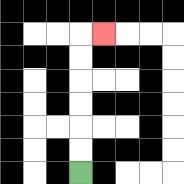{'start': '[3, 7]', 'end': '[4, 1]', 'path_directions': 'U,U,U,U,U,U,R', 'path_coordinates': '[[3, 7], [3, 6], [3, 5], [3, 4], [3, 3], [3, 2], [3, 1], [4, 1]]'}